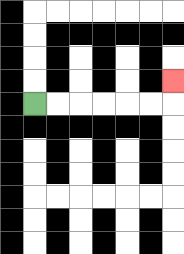{'start': '[1, 4]', 'end': '[7, 3]', 'path_directions': 'R,R,R,R,R,R,U', 'path_coordinates': '[[1, 4], [2, 4], [3, 4], [4, 4], [5, 4], [6, 4], [7, 4], [7, 3]]'}